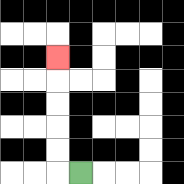{'start': '[3, 7]', 'end': '[2, 2]', 'path_directions': 'L,U,U,U,U,U', 'path_coordinates': '[[3, 7], [2, 7], [2, 6], [2, 5], [2, 4], [2, 3], [2, 2]]'}